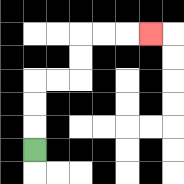{'start': '[1, 6]', 'end': '[6, 1]', 'path_directions': 'U,U,U,R,R,U,U,R,R,R', 'path_coordinates': '[[1, 6], [1, 5], [1, 4], [1, 3], [2, 3], [3, 3], [3, 2], [3, 1], [4, 1], [5, 1], [6, 1]]'}